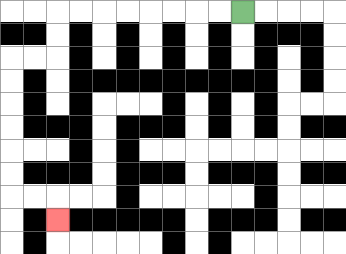{'start': '[10, 0]', 'end': '[2, 9]', 'path_directions': 'L,L,L,L,L,L,L,L,D,D,L,L,D,D,D,D,D,D,R,R,D', 'path_coordinates': '[[10, 0], [9, 0], [8, 0], [7, 0], [6, 0], [5, 0], [4, 0], [3, 0], [2, 0], [2, 1], [2, 2], [1, 2], [0, 2], [0, 3], [0, 4], [0, 5], [0, 6], [0, 7], [0, 8], [1, 8], [2, 8], [2, 9]]'}